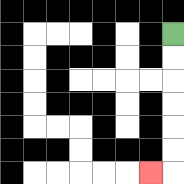{'start': '[7, 1]', 'end': '[6, 7]', 'path_directions': 'D,D,D,D,D,D,L', 'path_coordinates': '[[7, 1], [7, 2], [7, 3], [7, 4], [7, 5], [7, 6], [7, 7], [6, 7]]'}